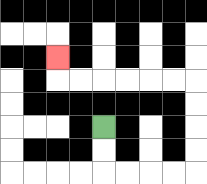{'start': '[4, 5]', 'end': '[2, 2]', 'path_directions': 'D,D,R,R,R,R,U,U,U,U,L,L,L,L,L,L,U', 'path_coordinates': '[[4, 5], [4, 6], [4, 7], [5, 7], [6, 7], [7, 7], [8, 7], [8, 6], [8, 5], [8, 4], [8, 3], [7, 3], [6, 3], [5, 3], [4, 3], [3, 3], [2, 3], [2, 2]]'}